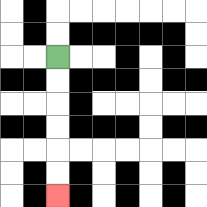{'start': '[2, 2]', 'end': '[2, 8]', 'path_directions': 'D,D,D,D,D,D', 'path_coordinates': '[[2, 2], [2, 3], [2, 4], [2, 5], [2, 6], [2, 7], [2, 8]]'}